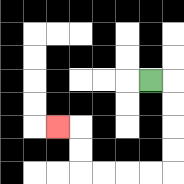{'start': '[6, 3]', 'end': '[2, 5]', 'path_directions': 'R,D,D,D,D,L,L,L,L,U,U,L', 'path_coordinates': '[[6, 3], [7, 3], [7, 4], [7, 5], [7, 6], [7, 7], [6, 7], [5, 7], [4, 7], [3, 7], [3, 6], [3, 5], [2, 5]]'}